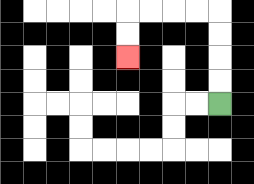{'start': '[9, 4]', 'end': '[5, 2]', 'path_directions': 'U,U,U,U,L,L,L,L,D,D', 'path_coordinates': '[[9, 4], [9, 3], [9, 2], [9, 1], [9, 0], [8, 0], [7, 0], [6, 0], [5, 0], [5, 1], [5, 2]]'}